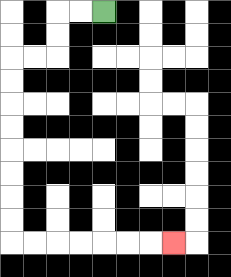{'start': '[4, 0]', 'end': '[7, 10]', 'path_directions': 'L,L,D,D,L,L,D,D,D,D,D,D,D,D,R,R,R,R,R,R,R', 'path_coordinates': '[[4, 0], [3, 0], [2, 0], [2, 1], [2, 2], [1, 2], [0, 2], [0, 3], [0, 4], [0, 5], [0, 6], [0, 7], [0, 8], [0, 9], [0, 10], [1, 10], [2, 10], [3, 10], [4, 10], [5, 10], [6, 10], [7, 10]]'}